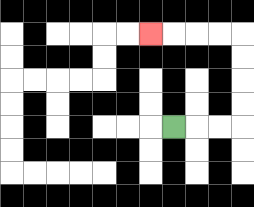{'start': '[7, 5]', 'end': '[6, 1]', 'path_directions': 'R,R,R,U,U,U,U,L,L,L,L', 'path_coordinates': '[[7, 5], [8, 5], [9, 5], [10, 5], [10, 4], [10, 3], [10, 2], [10, 1], [9, 1], [8, 1], [7, 1], [6, 1]]'}